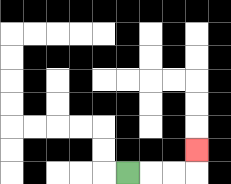{'start': '[5, 7]', 'end': '[8, 6]', 'path_directions': 'R,R,R,U', 'path_coordinates': '[[5, 7], [6, 7], [7, 7], [8, 7], [8, 6]]'}